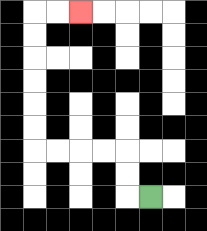{'start': '[6, 8]', 'end': '[3, 0]', 'path_directions': 'L,U,U,L,L,L,L,U,U,U,U,U,U,R,R', 'path_coordinates': '[[6, 8], [5, 8], [5, 7], [5, 6], [4, 6], [3, 6], [2, 6], [1, 6], [1, 5], [1, 4], [1, 3], [1, 2], [1, 1], [1, 0], [2, 0], [3, 0]]'}